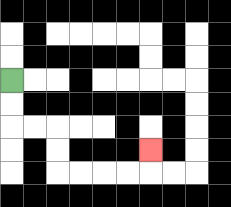{'start': '[0, 3]', 'end': '[6, 6]', 'path_directions': 'D,D,R,R,D,D,R,R,R,R,U', 'path_coordinates': '[[0, 3], [0, 4], [0, 5], [1, 5], [2, 5], [2, 6], [2, 7], [3, 7], [4, 7], [5, 7], [6, 7], [6, 6]]'}